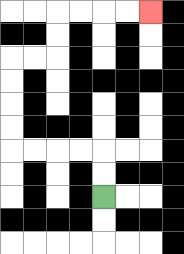{'start': '[4, 8]', 'end': '[6, 0]', 'path_directions': 'U,U,L,L,L,L,U,U,U,U,R,R,U,U,R,R,R,R', 'path_coordinates': '[[4, 8], [4, 7], [4, 6], [3, 6], [2, 6], [1, 6], [0, 6], [0, 5], [0, 4], [0, 3], [0, 2], [1, 2], [2, 2], [2, 1], [2, 0], [3, 0], [4, 0], [5, 0], [6, 0]]'}